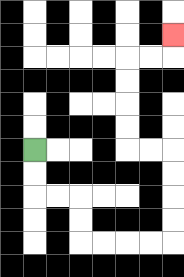{'start': '[1, 6]', 'end': '[7, 1]', 'path_directions': 'D,D,R,R,D,D,R,R,R,R,U,U,U,U,L,L,U,U,U,U,R,R,U', 'path_coordinates': '[[1, 6], [1, 7], [1, 8], [2, 8], [3, 8], [3, 9], [3, 10], [4, 10], [5, 10], [6, 10], [7, 10], [7, 9], [7, 8], [7, 7], [7, 6], [6, 6], [5, 6], [5, 5], [5, 4], [5, 3], [5, 2], [6, 2], [7, 2], [7, 1]]'}